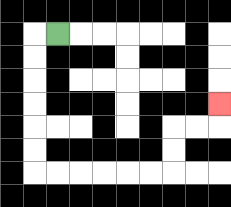{'start': '[2, 1]', 'end': '[9, 4]', 'path_directions': 'L,D,D,D,D,D,D,R,R,R,R,R,R,U,U,R,R,U', 'path_coordinates': '[[2, 1], [1, 1], [1, 2], [1, 3], [1, 4], [1, 5], [1, 6], [1, 7], [2, 7], [3, 7], [4, 7], [5, 7], [6, 7], [7, 7], [7, 6], [7, 5], [8, 5], [9, 5], [9, 4]]'}